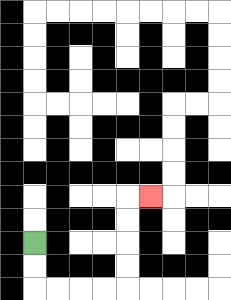{'start': '[1, 10]', 'end': '[6, 8]', 'path_directions': 'D,D,R,R,R,R,U,U,U,U,R', 'path_coordinates': '[[1, 10], [1, 11], [1, 12], [2, 12], [3, 12], [4, 12], [5, 12], [5, 11], [5, 10], [5, 9], [5, 8], [6, 8]]'}